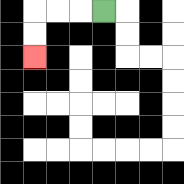{'start': '[4, 0]', 'end': '[1, 2]', 'path_directions': 'L,L,L,D,D', 'path_coordinates': '[[4, 0], [3, 0], [2, 0], [1, 0], [1, 1], [1, 2]]'}